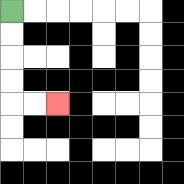{'start': '[0, 0]', 'end': '[2, 4]', 'path_directions': 'D,D,D,D,R,R', 'path_coordinates': '[[0, 0], [0, 1], [0, 2], [0, 3], [0, 4], [1, 4], [2, 4]]'}